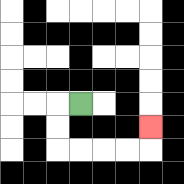{'start': '[3, 4]', 'end': '[6, 5]', 'path_directions': 'L,D,D,R,R,R,R,U', 'path_coordinates': '[[3, 4], [2, 4], [2, 5], [2, 6], [3, 6], [4, 6], [5, 6], [6, 6], [6, 5]]'}